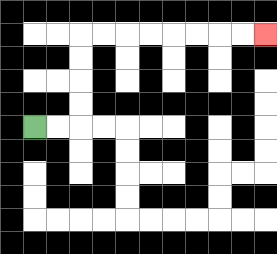{'start': '[1, 5]', 'end': '[11, 1]', 'path_directions': 'R,R,U,U,U,U,R,R,R,R,R,R,R,R', 'path_coordinates': '[[1, 5], [2, 5], [3, 5], [3, 4], [3, 3], [3, 2], [3, 1], [4, 1], [5, 1], [6, 1], [7, 1], [8, 1], [9, 1], [10, 1], [11, 1]]'}